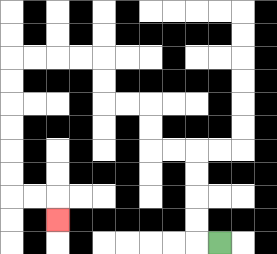{'start': '[9, 10]', 'end': '[2, 9]', 'path_directions': 'L,U,U,U,U,L,L,U,U,L,L,U,U,L,L,L,L,D,D,D,D,D,D,R,R,D', 'path_coordinates': '[[9, 10], [8, 10], [8, 9], [8, 8], [8, 7], [8, 6], [7, 6], [6, 6], [6, 5], [6, 4], [5, 4], [4, 4], [4, 3], [4, 2], [3, 2], [2, 2], [1, 2], [0, 2], [0, 3], [0, 4], [0, 5], [0, 6], [0, 7], [0, 8], [1, 8], [2, 8], [2, 9]]'}